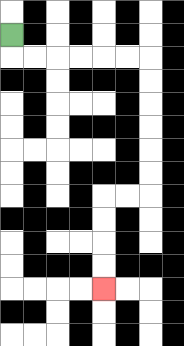{'start': '[0, 1]', 'end': '[4, 12]', 'path_directions': 'D,R,R,R,R,R,R,D,D,D,D,D,D,L,L,D,D,D,D', 'path_coordinates': '[[0, 1], [0, 2], [1, 2], [2, 2], [3, 2], [4, 2], [5, 2], [6, 2], [6, 3], [6, 4], [6, 5], [6, 6], [6, 7], [6, 8], [5, 8], [4, 8], [4, 9], [4, 10], [4, 11], [4, 12]]'}